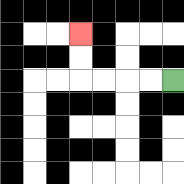{'start': '[7, 3]', 'end': '[3, 1]', 'path_directions': 'L,L,L,L,U,U', 'path_coordinates': '[[7, 3], [6, 3], [5, 3], [4, 3], [3, 3], [3, 2], [3, 1]]'}